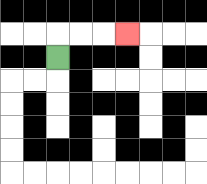{'start': '[2, 2]', 'end': '[5, 1]', 'path_directions': 'U,R,R,R', 'path_coordinates': '[[2, 2], [2, 1], [3, 1], [4, 1], [5, 1]]'}